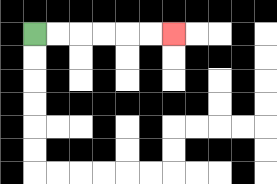{'start': '[1, 1]', 'end': '[7, 1]', 'path_directions': 'R,R,R,R,R,R', 'path_coordinates': '[[1, 1], [2, 1], [3, 1], [4, 1], [5, 1], [6, 1], [7, 1]]'}